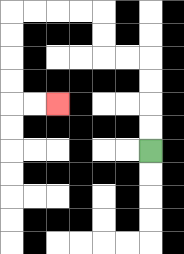{'start': '[6, 6]', 'end': '[2, 4]', 'path_directions': 'U,U,U,U,L,L,U,U,L,L,L,L,D,D,D,D,R,R', 'path_coordinates': '[[6, 6], [6, 5], [6, 4], [6, 3], [6, 2], [5, 2], [4, 2], [4, 1], [4, 0], [3, 0], [2, 0], [1, 0], [0, 0], [0, 1], [0, 2], [0, 3], [0, 4], [1, 4], [2, 4]]'}